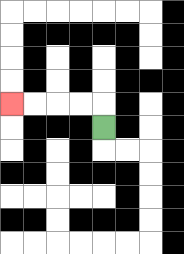{'start': '[4, 5]', 'end': '[0, 4]', 'path_directions': 'U,L,L,L,L', 'path_coordinates': '[[4, 5], [4, 4], [3, 4], [2, 4], [1, 4], [0, 4]]'}